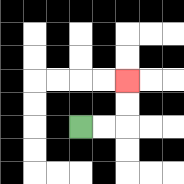{'start': '[3, 5]', 'end': '[5, 3]', 'path_directions': 'R,R,U,U', 'path_coordinates': '[[3, 5], [4, 5], [5, 5], [5, 4], [5, 3]]'}